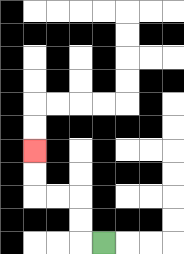{'start': '[4, 10]', 'end': '[1, 6]', 'path_directions': 'L,U,U,L,L,U,U', 'path_coordinates': '[[4, 10], [3, 10], [3, 9], [3, 8], [2, 8], [1, 8], [1, 7], [1, 6]]'}